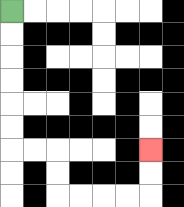{'start': '[0, 0]', 'end': '[6, 6]', 'path_directions': 'D,D,D,D,D,D,R,R,D,D,R,R,R,R,U,U', 'path_coordinates': '[[0, 0], [0, 1], [0, 2], [0, 3], [0, 4], [0, 5], [0, 6], [1, 6], [2, 6], [2, 7], [2, 8], [3, 8], [4, 8], [5, 8], [6, 8], [6, 7], [6, 6]]'}